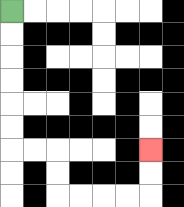{'start': '[0, 0]', 'end': '[6, 6]', 'path_directions': 'D,D,D,D,D,D,R,R,D,D,R,R,R,R,U,U', 'path_coordinates': '[[0, 0], [0, 1], [0, 2], [0, 3], [0, 4], [0, 5], [0, 6], [1, 6], [2, 6], [2, 7], [2, 8], [3, 8], [4, 8], [5, 8], [6, 8], [6, 7], [6, 6]]'}